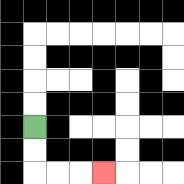{'start': '[1, 5]', 'end': '[4, 7]', 'path_directions': 'D,D,R,R,R', 'path_coordinates': '[[1, 5], [1, 6], [1, 7], [2, 7], [3, 7], [4, 7]]'}